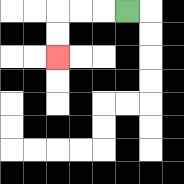{'start': '[5, 0]', 'end': '[2, 2]', 'path_directions': 'L,L,L,D,D', 'path_coordinates': '[[5, 0], [4, 0], [3, 0], [2, 0], [2, 1], [2, 2]]'}